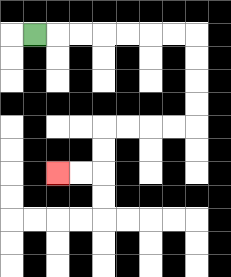{'start': '[1, 1]', 'end': '[2, 7]', 'path_directions': 'R,R,R,R,R,R,R,D,D,D,D,L,L,L,L,D,D,L,L', 'path_coordinates': '[[1, 1], [2, 1], [3, 1], [4, 1], [5, 1], [6, 1], [7, 1], [8, 1], [8, 2], [8, 3], [8, 4], [8, 5], [7, 5], [6, 5], [5, 5], [4, 5], [4, 6], [4, 7], [3, 7], [2, 7]]'}